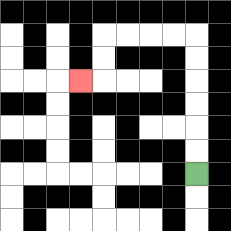{'start': '[8, 7]', 'end': '[3, 3]', 'path_directions': 'U,U,U,U,U,U,L,L,L,L,D,D,L', 'path_coordinates': '[[8, 7], [8, 6], [8, 5], [8, 4], [8, 3], [8, 2], [8, 1], [7, 1], [6, 1], [5, 1], [4, 1], [4, 2], [4, 3], [3, 3]]'}